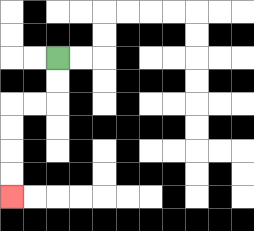{'start': '[2, 2]', 'end': '[0, 8]', 'path_directions': 'D,D,L,L,D,D,D,D', 'path_coordinates': '[[2, 2], [2, 3], [2, 4], [1, 4], [0, 4], [0, 5], [0, 6], [0, 7], [0, 8]]'}